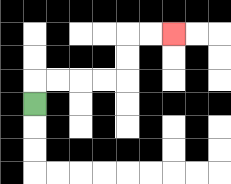{'start': '[1, 4]', 'end': '[7, 1]', 'path_directions': 'U,R,R,R,R,U,U,R,R', 'path_coordinates': '[[1, 4], [1, 3], [2, 3], [3, 3], [4, 3], [5, 3], [5, 2], [5, 1], [6, 1], [7, 1]]'}